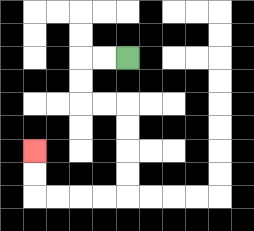{'start': '[5, 2]', 'end': '[1, 6]', 'path_directions': 'L,L,D,D,R,R,D,D,D,D,L,L,L,L,U,U', 'path_coordinates': '[[5, 2], [4, 2], [3, 2], [3, 3], [3, 4], [4, 4], [5, 4], [5, 5], [5, 6], [5, 7], [5, 8], [4, 8], [3, 8], [2, 8], [1, 8], [1, 7], [1, 6]]'}